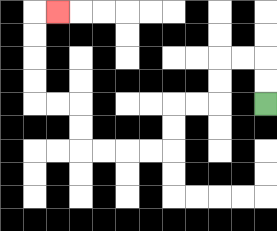{'start': '[11, 4]', 'end': '[2, 0]', 'path_directions': 'U,U,L,L,D,D,L,L,D,D,L,L,L,L,U,U,L,L,U,U,U,U,R', 'path_coordinates': '[[11, 4], [11, 3], [11, 2], [10, 2], [9, 2], [9, 3], [9, 4], [8, 4], [7, 4], [7, 5], [7, 6], [6, 6], [5, 6], [4, 6], [3, 6], [3, 5], [3, 4], [2, 4], [1, 4], [1, 3], [1, 2], [1, 1], [1, 0], [2, 0]]'}